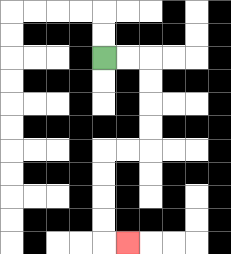{'start': '[4, 2]', 'end': '[5, 10]', 'path_directions': 'R,R,D,D,D,D,L,L,D,D,D,D,R', 'path_coordinates': '[[4, 2], [5, 2], [6, 2], [6, 3], [6, 4], [6, 5], [6, 6], [5, 6], [4, 6], [4, 7], [4, 8], [4, 9], [4, 10], [5, 10]]'}